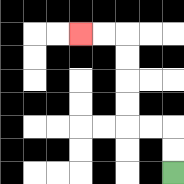{'start': '[7, 7]', 'end': '[3, 1]', 'path_directions': 'U,U,L,L,U,U,U,U,L,L', 'path_coordinates': '[[7, 7], [7, 6], [7, 5], [6, 5], [5, 5], [5, 4], [5, 3], [5, 2], [5, 1], [4, 1], [3, 1]]'}